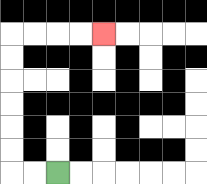{'start': '[2, 7]', 'end': '[4, 1]', 'path_directions': 'L,L,U,U,U,U,U,U,R,R,R,R', 'path_coordinates': '[[2, 7], [1, 7], [0, 7], [0, 6], [0, 5], [0, 4], [0, 3], [0, 2], [0, 1], [1, 1], [2, 1], [3, 1], [4, 1]]'}